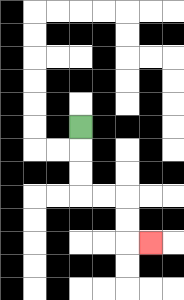{'start': '[3, 5]', 'end': '[6, 10]', 'path_directions': 'D,D,D,R,R,D,D,R', 'path_coordinates': '[[3, 5], [3, 6], [3, 7], [3, 8], [4, 8], [5, 8], [5, 9], [5, 10], [6, 10]]'}